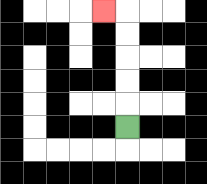{'start': '[5, 5]', 'end': '[4, 0]', 'path_directions': 'U,U,U,U,U,L', 'path_coordinates': '[[5, 5], [5, 4], [5, 3], [5, 2], [5, 1], [5, 0], [4, 0]]'}